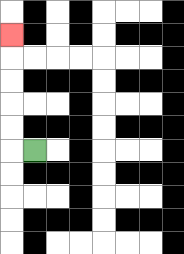{'start': '[1, 6]', 'end': '[0, 1]', 'path_directions': 'L,U,U,U,U,U', 'path_coordinates': '[[1, 6], [0, 6], [0, 5], [0, 4], [0, 3], [0, 2], [0, 1]]'}